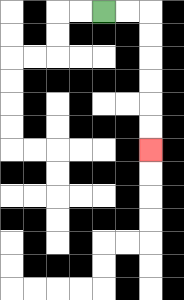{'start': '[4, 0]', 'end': '[6, 6]', 'path_directions': 'R,R,D,D,D,D,D,D', 'path_coordinates': '[[4, 0], [5, 0], [6, 0], [6, 1], [6, 2], [6, 3], [6, 4], [6, 5], [6, 6]]'}